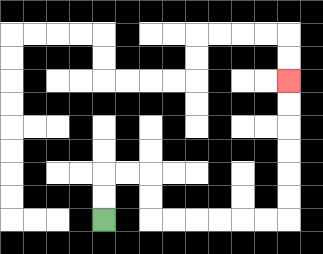{'start': '[4, 9]', 'end': '[12, 3]', 'path_directions': 'U,U,R,R,D,D,R,R,R,R,R,R,U,U,U,U,U,U', 'path_coordinates': '[[4, 9], [4, 8], [4, 7], [5, 7], [6, 7], [6, 8], [6, 9], [7, 9], [8, 9], [9, 9], [10, 9], [11, 9], [12, 9], [12, 8], [12, 7], [12, 6], [12, 5], [12, 4], [12, 3]]'}